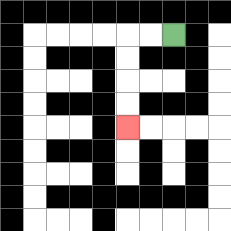{'start': '[7, 1]', 'end': '[5, 5]', 'path_directions': 'L,L,D,D,D,D', 'path_coordinates': '[[7, 1], [6, 1], [5, 1], [5, 2], [5, 3], [5, 4], [5, 5]]'}